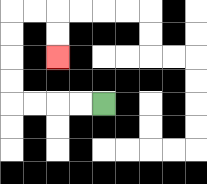{'start': '[4, 4]', 'end': '[2, 2]', 'path_directions': 'L,L,L,L,U,U,U,U,R,R,D,D', 'path_coordinates': '[[4, 4], [3, 4], [2, 4], [1, 4], [0, 4], [0, 3], [0, 2], [0, 1], [0, 0], [1, 0], [2, 0], [2, 1], [2, 2]]'}